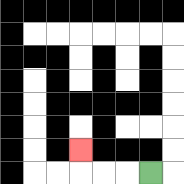{'start': '[6, 7]', 'end': '[3, 6]', 'path_directions': 'L,L,L,U', 'path_coordinates': '[[6, 7], [5, 7], [4, 7], [3, 7], [3, 6]]'}